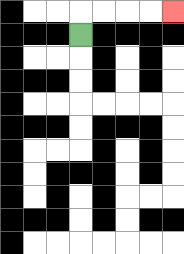{'start': '[3, 1]', 'end': '[7, 0]', 'path_directions': 'U,R,R,R,R', 'path_coordinates': '[[3, 1], [3, 0], [4, 0], [5, 0], [6, 0], [7, 0]]'}